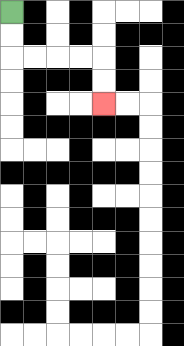{'start': '[0, 0]', 'end': '[4, 4]', 'path_directions': 'D,D,R,R,R,R,D,D', 'path_coordinates': '[[0, 0], [0, 1], [0, 2], [1, 2], [2, 2], [3, 2], [4, 2], [4, 3], [4, 4]]'}